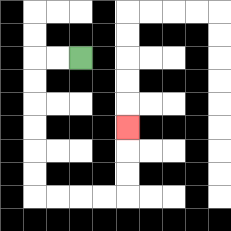{'start': '[3, 2]', 'end': '[5, 5]', 'path_directions': 'L,L,D,D,D,D,D,D,R,R,R,R,U,U,U', 'path_coordinates': '[[3, 2], [2, 2], [1, 2], [1, 3], [1, 4], [1, 5], [1, 6], [1, 7], [1, 8], [2, 8], [3, 8], [4, 8], [5, 8], [5, 7], [5, 6], [5, 5]]'}